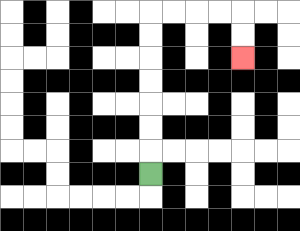{'start': '[6, 7]', 'end': '[10, 2]', 'path_directions': 'U,U,U,U,U,U,U,R,R,R,R,D,D', 'path_coordinates': '[[6, 7], [6, 6], [6, 5], [6, 4], [6, 3], [6, 2], [6, 1], [6, 0], [7, 0], [8, 0], [9, 0], [10, 0], [10, 1], [10, 2]]'}